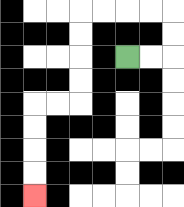{'start': '[5, 2]', 'end': '[1, 8]', 'path_directions': 'R,R,U,U,L,L,L,L,D,D,D,D,L,L,D,D,D,D', 'path_coordinates': '[[5, 2], [6, 2], [7, 2], [7, 1], [7, 0], [6, 0], [5, 0], [4, 0], [3, 0], [3, 1], [3, 2], [3, 3], [3, 4], [2, 4], [1, 4], [1, 5], [1, 6], [1, 7], [1, 8]]'}